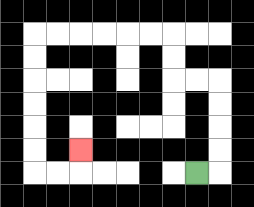{'start': '[8, 7]', 'end': '[3, 6]', 'path_directions': 'R,U,U,U,U,L,L,U,U,L,L,L,L,L,L,D,D,D,D,D,D,R,R,U', 'path_coordinates': '[[8, 7], [9, 7], [9, 6], [9, 5], [9, 4], [9, 3], [8, 3], [7, 3], [7, 2], [7, 1], [6, 1], [5, 1], [4, 1], [3, 1], [2, 1], [1, 1], [1, 2], [1, 3], [1, 4], [1, 5], [1, 6], [1, 7], [2, 7], [3, 7], [3, 6]]'}